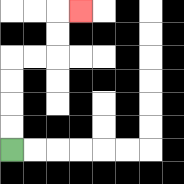{'start': '[0, 6]', 'end': '[3, 0]', 'path_directions': 'U,U,U,U,R,R,U,U,R', 'path_coordinates': '[[0, 6], [0, 5], [0, 4], [0, 3], [0, 2], [1, 2], [2, 2], [2, 1], [2, 0], [3, 0]]'}